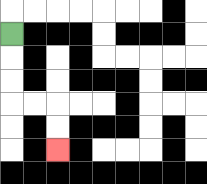{'start': '[0, 1]', 'end': '[2, 6]', 'path_directions': 'D,D,D,R,R,D,D', 'path_coordinates': '[[0, 1], [0, 2], [0, 3], [0, 4], [1, 4], [2, 4], [2, 5], [2, 6]]'}